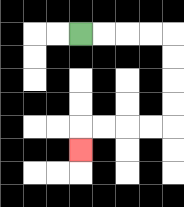{'start': '[3, 1]', 'end': '[3, 6]', 'path_directions': 'R,R,R,R,D,D,D,D,L,L,L,L,D', 'path_coordinates': '[[3, 1], [4, 1], [5, 1], [6, 1], [7, 1], [7, 2], [7, 3], [7, 4], [7, 5], [6, 5], [5, 5], [4, 5], [3, 5], [3, 6]]'}